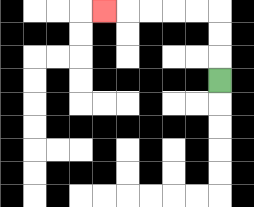{'start': '[9, 3]', 'end': '[4, 0]', 'path_directions': 'U,U,U,L,L,L,L,L', 'path_coordinates': '[[9, 3], [9, 2], [9, 1], [9, 0], [8, 0], [7, 0], [6, 0], [5, 0], [4, 0]]'}